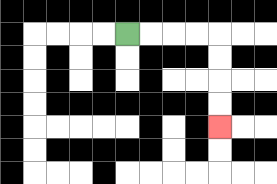{'start': '[5, 1]', 'end': '[9, 5]', 'path_directions': 'R,R,R,R,D,D,D,D', 'path_coordinates': '[[5, 1], [6, 1], [7, 1], [8, 1], [9, 1], [9, 2], [9, 3], [9, 4], [9, 5]]'}